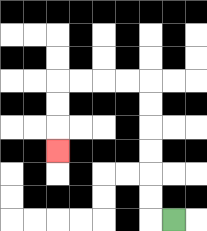{'start': '[7, 9]', 'end': '[2, 6]', 'path_directions': 'L,U,U,U,U,U,U,L,L,L,L,D,D,D', 'path_coordinates': '[[7, 9], [6, 9], [6, 8], [6, 7], [6, 6], [6, 5], [6, 4], [6, 3], [5, 3], [4, 3], [3, 3], [2, 3], [2, 4], [2, 5], [2, 6]]'}